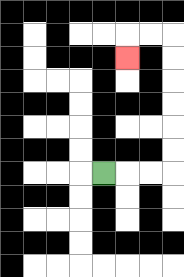{'start': '[4, 7]', 'end': '[5, 2]', 'path_directions': 'R,R,R,U,U,U,U,U,U,L,L,D', 'path_coordinates': '[[4, 7], [5, 7], [6, 7], [7, 7], [7, 6], [7, 5], [7, 4], [7, 3], [7, 2], [7, 1], [6, 1], [5, 1], [5, 2]]'}